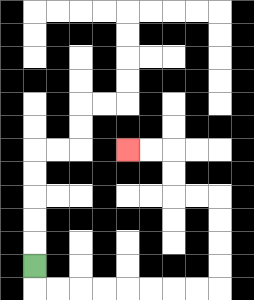{'start': '[1, 11]', 'end': '[5, 6]', 'path_directions': 'D,R,R,R,R,R,R,R,R,U,U,U,U,L,L,U,U,L,L', 'path_coordinates': '[[1, 11], [1, 12], [2, 12], [3, 12], [4, 12], [5, 12], [6, 12], [7, 12], [8, 12], [9, 12], [9, 11], [9, 10], [9, 9], [9, 8], [8, 8], [7, 8], [7, 7], [7, 6], [6, 6], [5, 6]]'}